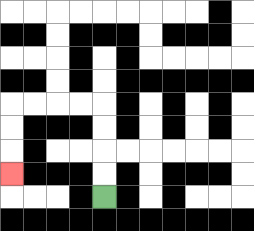{'start': '[4, 8]', 'end': '[0, 7]', 'path_directions': 'U,U,U,U,L,L,L,L,D,D,D', 'path_coordinates': '[[4, 8], [4, 7], [4, 6], [4, 5], [4, 4], [3, 4], [2, 4], [1, 4], [0, 4], [0, 5], [0, 6], [0, 7]]'}